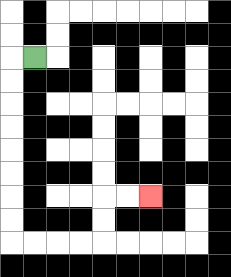{'start': '[1, 2]', 'end': '[6, 8]', 'path_directions': 'L,D,D,D,D,D,D,D,D,R,R,R,R,U,U,R,R', 'path_coordinates': '[[1, 2], [0, 2], [0, 3], [0, 4], [0, 5], [0, 6], [0, 7], [0, 8], [0, 9], [0, 10], [1, 10], [2, 10], [3, 10], [4, 10], [4, 9], [4, 8], [5, 8], [6, 8]]'}